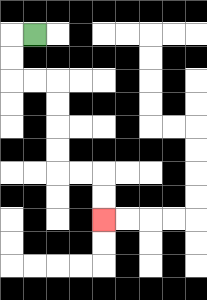{'start': '[1, 1]', 'end': '[4, 9]', 'path_directions': 'L,D,D,R,R,D,D,D,D,R,R,D,D', 'path_coordinates': '[[1, 1], [0, 1], [0, 2], [0, 3], [1, 3], [2, 3], [2, 4], [2, 5], [2, 6], [2, 7], [3, 7], [4, 7], [4, 8], [4, 9]]'}